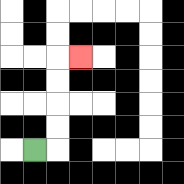{'start': '[1, 6]', 'end': '[3, 2]', 'path_directions': 'R,U,U,U,U,R', 'path_coordinates': '[[1, 6], [2, 6], [2, 5], [2, 4], [2, 3], [2, 2], [3, 2]]'}